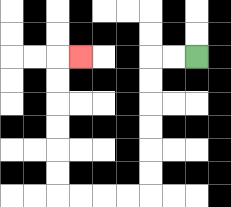{'start': '[8, 2]', 'end': '[3, 2]', 'path_directions': 'L,L,D,D,D,D,D,D,L,L,L,L,U,U,U,U,U,U,R', 'path_coordinates': '[[8, 2], [7, 2], [6, 2], [6, 3], [6, 4], [6, 5], [6, 6], [6, 7], [6, 8], [5, 8], [4, 8], [3, 8], [2, 8], [2, 7], [2, 6], [2, 5], [2, 4], [2, 3], [2, 2], [3, 2]]'}